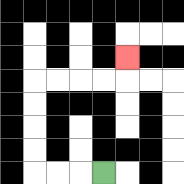{'start': '[4, 7]', 'end': '[5, 2]', 'path_directions': 'L,L,L,U,U,U,U,R,R,R,R,U', 'path_coordinates': '[[4, 7], [3, 7], [2, 7], [1, 7], [1, 6], [1, 5], [1, 4], [1, 3], [2, 3], [3, 3], [4, 3], [5, 3], [5, 2]]'}